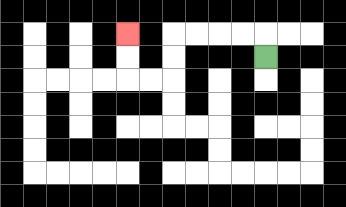{'start': '[11, 2]', 'end': '[5, 1]', 'path_directions': 'U,L,L,L,L,D,D,L,L,U,U', 'path_coordinates': '[[11, 2], [11, 1], [10, 1], [9, 1], [8, 1], [7, 1], [7, 2], [7, 3], [6, 3], [5, 3], [5, 2], [5, 1]]'}